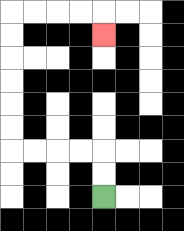{'start': '[4, 8]', 'end': '[4, 1]', 'path_directions': 'U,U,L,L,L,L,U,U,U,U,U,U,R,R,R,R,D', 'path_coordinates': '[[4, 8], [4, 7], [4, 6], [3, 6], [2, 6], [1, 6], [0, 6], [0, 5], [0, 4], [0, 3], [0, 2], [0, 1], [0, 0], [1, 0], [2, 0], [3, 0], [4, 0], [4, 1]]'}